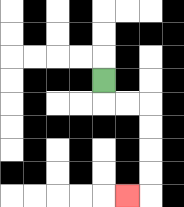{'start': '[4, 3]', 'end': '[5, 8]', 'path_directions': 'D,R,R,D,D,D,D,L', 'path_coordinates': '[[4, 3], [4, 4], [5, 4], [6, 4], [6, 5], [6, 6], [6, 7], [6, 8], [5, 8]]'}